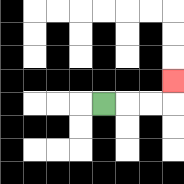{'start': '[4, 4]', 'end': '[7, 3]', 'path_directions': 'R,R,R,U', 'path_coordinates': '[[4, 4], [5, 4], [6, 4], [7, 4], [7, 3]]'}